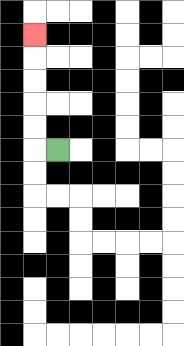{'start': '[2, 6]', 'end': '[1, 1]', 'path_directions': 'L,U,U,U,U,U', 'path_coordinates': '[[2, 6], [1, 6], [1, 5], [1, 4], [1, 3], [1, 2], [1, 1]]'}